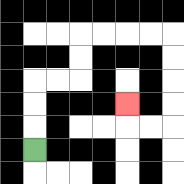{'start': '[1, 6]', 'end': '[5, 4]', 'path_directions': 'U,U,U,R,R,U,U,R,R,R,R,D,D,D,D,L,L,U', 'path_coordinates': '[[1, 6], [1, 5], [1, 4], [1, 3], [2, 3], [3, 3], [3, 2], [3, 1], [4, 1], [5, 1], [6, 1], [7, 1], [7, 2], [7, 3], [7, 4], [7, 5], [6, 5], [5, 5], [5, 4]]'}